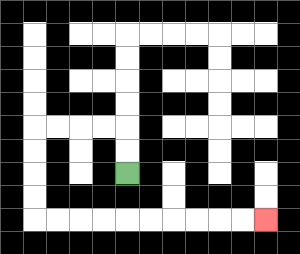{'start': '[5, 7]', 'end': '[11, 9]', 'path_directions': 'U,U,L,L,L,L,D,D,D,D,R,R,R,R,R,R,R,R,R,R', 'path_coordinates': '[[5, 7], [5, 6], [5, 5], [4, 5], [3, 5], [2, 5], [1, 5], [1, 6], [1, 7], [1, 8], [1, 9], [2, 9], [3, 9], [4, 9], [5, 9], [6, 9], [7, 9], [8, 9], [9, 9], [10, 9], [11, 9]]'}